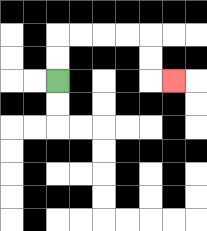{'start': '[2, 3]', 'end': '[7, 3]', 'path_directions': 'U,U,R,R,R,R,D,D,R', 'path_coordinates': '[[2, 3], [2, 2], [2, 1], [3, 1], [4, 1], [5, 1], [6, 1], [6, 2], [6, 3], [7, 3]]'}